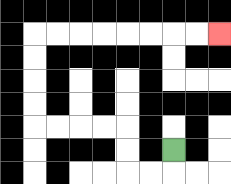{'start': '[7, 6]', 'end': '[9, 1]', 'path_directions': 'D,L,L,U,U,L,L,L,L,U,U,U,U,R,R,R,R,R,R,R,R', 'path_coordinates': '[[7, 6], [7, 7], [6, 7], [5, 7], [5, 6], [5, 5], [4, 5], [3, 5], [2, 5], [1, 5], [1, 4], [1, 3], [1, 2], [1, 1], [2, 1], [3, 1], [4, 1], [5, 1], [6, 1], [7, 1], [8, 1], [9, 1]]'}